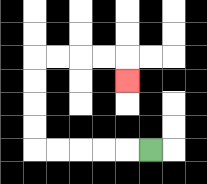{'start': '[6, 6]', 'end': '[5, 3]', 'path_directions': 'L,L,L,L,L,U,U,U,U,R,R,R,R,D', 'path_coordinates': '[[6, 6], [5, 6], [4, 6], [3, 6], [2, 6], [1, 6], [1, 5], [1, 4], [1, 3], [1, 2], [2, 2], [3, 2], [4, 2], [5, 2], [5, 3]]'}